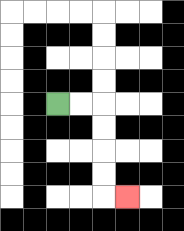{'start': '[2, 4]', 'end': '[5, 8]', 'path_directions': 'R,R,D,D,D,D,R', 'path_coordinates': '[[2, 4], [3, 4], [4, 4], [4, 5], [4, 6], [4, 7], [4, 8], [5, 8]]'}